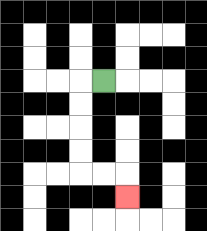{'start': '[4, 3]', 'end': '[5, 8]', 'path_directions': 'L,D,D,D,D,R,R,D', 'path_coordinates': '[[4, 3], [3, 3], [3, 4], [3, 5], [3, 6], [3, 7], [4, 7], [5, 7], [5, 8]]'}